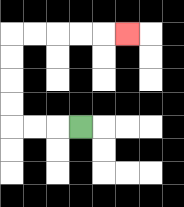{'start': '[3, 5]', 'end': '[5, 1]', 'path_directions': 'L,L,L,U,U,U,U,R,R,R,R,R', 'path_coordinates': '[[3, 5], [2, 5], [1, 5], [0, 5], [0, 4], [0, 3], [0, 2], [0, 1], [1, 1], [2, 1], [3, 1], [4, 1], [5, 1]]'}